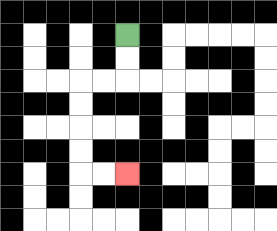{'start': '[5, 1]', 'end': '[5, 7]', 'path_directions': 'D,D,L,L,D,D,D,D,R,R', 'path_coordinates': '[[5, 1], [5, 2], [5, 3], [4, 3], [3, 3], [3, 4], [3, 5], [3, 6], [3, 7], [4, 7], [5, 7]]'}